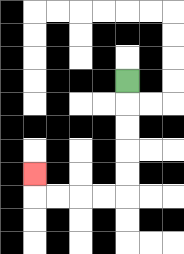{'start': '[5, 3]', 'end': '[1, 7]', 'path_directions': 'D,D,D,D,D,L,L,L,L,U', 'path_coordinates': '[[5, 3], [5, 4], [5, 5], [5, 6], [5, 7], [5, 8], [4, 8], [3, 8], [2, 8], [1, 8], [1, 7]]'}